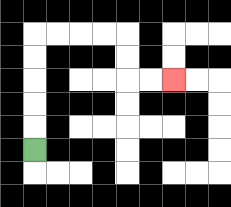{'start': '[1, 6]', 'end': '[7, 3]', 'path_directions': 'U,U,U,U,U,R,R,R,R,D,D,R,R', 'path_coordinates': '[[1, 6], [1, 5], [1, 4], [1, 3], [1, 2], [1, 1], [2, 1], [3, 1], [4, 1], [5, 1], [5, 2], [5, 3], [6, 3], [7, 3]]'}